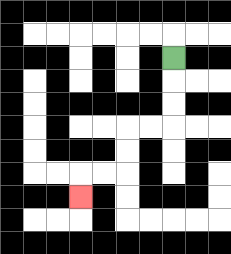{'start': '[7, 2]', 'end': '[3, 8]', 'path_directions': 'D,D,D,L,L,D,D,L,L,D', 'path_coordinates': '[[7, 2], [7, 3], [7, 4], [7, 5], [6, 5], [5, 5], [5, 6], [5, 7], [4, 7], [3, 7], [3, 8]]'}